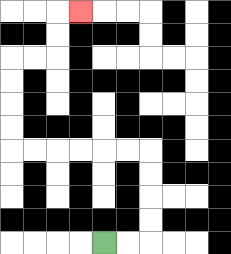{'start': '[4, 10]', 'end': '[3, 0]', 'path_directions': 'R,R,U,U,U,U,L,L,L,L,L,L,U,U,U,U,R,R,U,U,R', 'path_coordinates': '[[4, 10], [5, 10], [6, 10], [6, 9], [6, 8], [6, 7], [6, 6], [5, 6], [4, 6], [3, 6], [2, 6], [1, 6], [0, 6], [0, 5], [0, 4], [0, 3], [0, 2], [1, 2], [2, 2], [2, 1], [2, 0], [3, 0]]'}